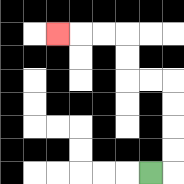{'start': '[6, 7]', 'end': '[2, 1]', 'path_directions': 'R,U,U,U,U,L,L,U,U,L,L,L', 'path_coordinates': '[[6, 7], [7, 7], [7, 6], [7, 5], [7, 4], [7, 3], [6, 3], [5, 3], [5, 2], [5, 1], [4, 1], [3, 1], [2, 1]]'}